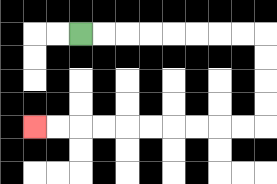{'start': '[3, 1]', 'end': '[1, 5]', 'path_directions': 'R,R,R,R,R,R,R,R,D,D,D,D,L,L,L,L,L,L,L,L,L,L', 'path_coordinates': '[[3, 1], [4, 1], [5, 1], [6, 1], [7, 1], [8, 1], [9, 1], [10, 1], [11, 1], [11, 2], [11, 3], [11, 4], [11, 5], [10, 5], [9, 5], [8, 5], [7, 5], [6, 5], [5, 5], [4, 5], [3, 5], [2, 5], [1, 5]]'}